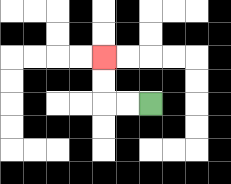{'start': '[6, 4]', 'end': '[4, 2]', 'path_directions': 'L,L,U,U', 'path_coordinates': '[[6, 4], [5, 4], [4, 4], [4, 3], [4, 2]]'}